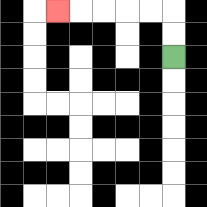{'start': '[7, 2]', 'end': '[2, 0]', 'path_directions': 'U,U,L,L,L,L,L', 'path_coordinates': '[[7, 2], [7, 1], [7, 0], [6, 0], [5, 0], [4, 0], [3, 0], [2, 0]]'}